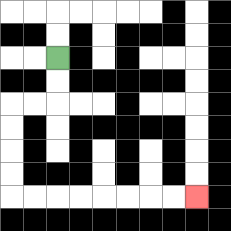{'start': '[2, 2]', 'end': '[8, 8]', 'path_directions': 'D,D,L,L,D,D,D,D,R,R,R,R,R,R,R,R', 'path_coordinates': '[[2, 2], [2, 3], [2, 4], [1, 4], [0, 4], [0, 5], [0, 6], [0, 7], [0, 8], [1, 8], [2, 8], [3, 8], [4, 8], [5, 8], [6, 8], [7, 8], [8, 8]]'}